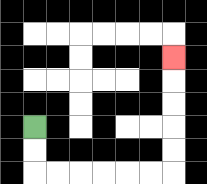{'start': '[1, 5]', 'end': '[7, 2]', 'path_directions': 'D,D,R,R,R,R,R,R,U,U,U,U,U', 'path_coordinates': '[[1, 5], [1, 6], [1, 7], [2, 7], [3, 7], [4, 7], [5, 7], [6, 7], [7, 7], [7, 6], [7, 5], [7, 4], [7, 3], [7, 2]]'}